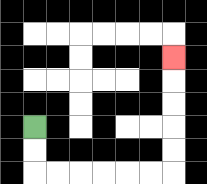{'start': '[1, 5]', 'end': '[7, 2]', 'path_directions': 'D,D,R,R,R,R,R,R,U,U,U,U,U', 'path_coordinates': '[[1, 5], [1, 6], [1, 7], [2, 7], [3, 7], [4, 7], [5, 7], [6, 7], [7, 7], [7, 6], [7, 5], [7, 4], [7, 3], [7, 2]]'}